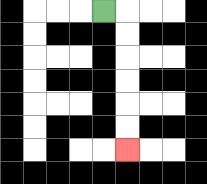{'start': '[4, 0]', 'end': '[5, 6]', 'path_directions': 'R,D,D,D,D,D,D', 'path_coordinates': '[[4, 0], [5, 0], [5, 1], [5, 2], [5, 3], [5, 4], [5, 5], [5, 6]]'}